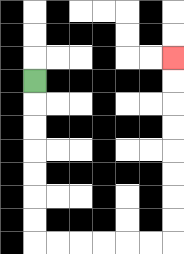{'start': '[1, 3]', 'end': '[7, 2]', 'path_directions': 'D,D,D,D,D,D,D,R,R,R,R,R,R,U,U,U,U,U,U,U,U', 'path_coordinates': '[[1, 3], [1, 4], [1, 5], [1, 6], [1, 7], [1, 8], [1, 9], [1, 10], [2, 10], [3, 10], [4, 10], [5, 10], [6, 10], [7, 10], [7, 9], [7, 8], [7, 7], [7, 6], [7, 5], [7, 4], [7, 3], [7, 2]]'}